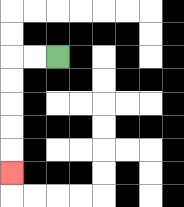{'start': '[2, 2]', 'end': '[0, 7]', 'path_directions': 'L,L,D,D,D,D,D', 'path_coordinates': '[[2, 2], [1, 2], [0, 2], [0, 3], [0, 4], [0, 5], [0, 6], [0, 7]]'}